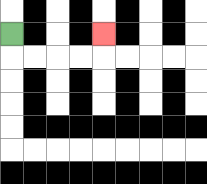{'start': '[0, 1]', 'end': '[4, 1]', 'path_directions': 'D,R,R,R,R,U', 'path_coordinates': '[[0, 1], [0, 2], [1, 2], [2, 2], [3, 2], [4, 2], [4, 1]]'}